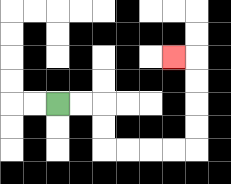{'start': '[2, 4]', 'end': '[7, 2]', 'path_directions': 'R,R,D,D,R,R,R,R,U,U,U,U,L', 'path_coordinates': '[[2, 4], [3, 4], [4, 4], [4, 5], [4, 6], [5, 6], [6, 6], [7, 6], [8, 6], [8, 5], [8, 4], [8, 3], [8, 2], [7, 2]]'}